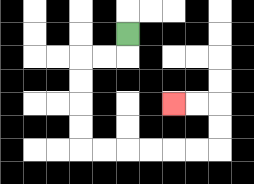{'start': '[5, 1]', 'end': '[7, 4]', 'path_directions': 'D,L,L,D,D,D,D,R,R,R,R,R,R,U,U,L,L', 'path_coordinates': '[[5, 1], [5, 2], [4, 2], [3, 2], [3, 3], [3, 4], [3, 5], [3, 6], [4, 6], [5, 6], [6, 6], [7, 6], [8, 6], [9, 6], [9, 5], [9, 4], [8, 4], [7, 4]]'}